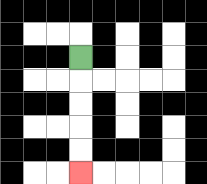{'start': '[3, 2]', 'end': '[3, 7]', 'path_directions': 'D,D,D,D,D', 'path_coordinates': '[[3, 2], [3, 3], [3, 4], [3, 5], [3, 6], [3, 7]]'}